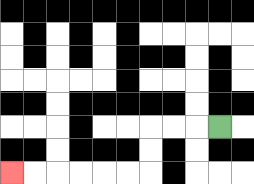{'start': '[9, 5]', 'end': '[0, 7]', 'path_directions': 'L,L,L,D,D,L,L,L,L,L,L', 'path_coordinates': '[[9, 5], [8, 5], [7, 5], [6, 5], [6, 6], [6, 7], [5, 7], [4, 7], [3, 7], [2, 7], [1, 7], [0, 7]]'}